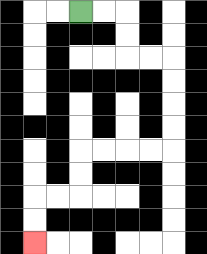{'start': '[3, 0]', 'end': '[1, 10]', 'path_directions': 'R,R,D,D,R,R,D,D,D,D,L,L,L,L,D,D,L,L,D,D', 'path_coordinates': '[[3, 0], [4, 0], [5, 0], [5, 1], [5, 2], [6, 2], [7, 2], [7, 3], [7, 4], [7, 5], [7, 6], [6, 6], [5, 6], [4, 6], [3, 6], [3, 7], [3, 8], [2, 8], [1, 8], [1, 9], [1, 10]]'}